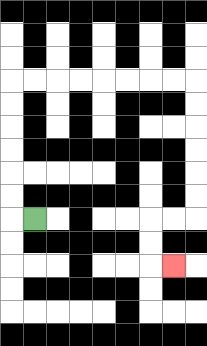{'start': '[1, 9]', 'end': '[7, 11]', 'path_directions': 'L,U,U,U,U,U,U,R,R,R,R,R,R,R,R,D,D,D,D,D,D,L,L,D,D,R', 'path_coordinates': '[[1, 9], [0, 9], [0, 8], [0, 7], [0, 6], [0, 5], [0, 4], [0, 3], [1, 3], [2, 3], [3, 3], [4, 3], [5, 3], [6, 3], [7, 3], [8, 3], [8, 4], [8, 5], [8, 6], [8, 7], [8, 8], [8, 9], [7, 9], [6, 9], [6, 10], [6, 11], [7, 11]]'}